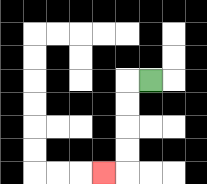{'start': '[6, 3]', 'end': '[4, 7]', 'path_directions': 'L,D,D,D,D,L', 'path_coordinates': '[[6, 3], [5, 3], [5, 4], [5, 5], [5, 6], [5, 7], [4, 7]]'}